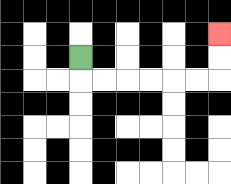{'start': '[3, 2]', 'end': '[9, 1]', 'path_directions': 'D,R,R,R,R,R,R,U,U', 'path_coordinates': '[[3, 2], [3, 3], [4, 3], [5, 3], [6, 3], [7, 3], [8, 3], [9, 3], [9, 2], [9, 1]]'}